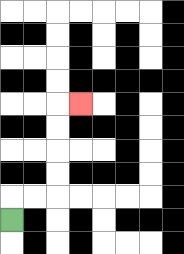{'start': '[0, 9]', 'end': '[3, 4]', 'path_directions': 'U,R,R,U,U,U,U,R', 'path_coordinates': '[[0, 9], [0, 8], [1, 8], [2, 8], [2, 7], [2, 6], [2, 5], [2, 4], [3, 4]]'}